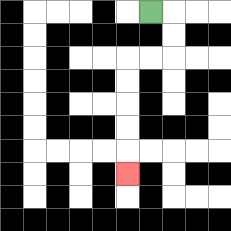{'start': '[6, 0]', 'end': '[5, 7]', 'path_directions': 'R,D,D,L,L,D,D,D,D,D', 'path_coordinates': '[[6, 0], [7, 0], [7, 1], [7, 2], [6, 2], [5, 2], [5, 3], [5, 4], [5, 5], [5, 6], [5, 7]]'}